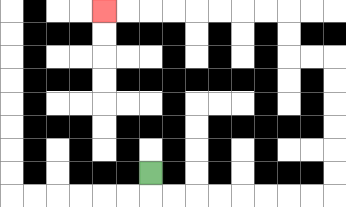{'start': '[6, 7]', 'end': '[4, 0]', 'path_directions': 'D,R,R,R,R,R,R,R,R,U,U,U,U,U,U,L,L,U,U,L,L,L,L,L,L,L,L', 'path_coordinates': '[[6, 7], [6, 8], [7, 8], [8, 8], [9, 8], [10, 8], [11, 8], [12, 8], [13, 8], [14, 8], [14, 7], [14, 6], [14, 5], [14, 4], [14, 3], [14, 2], [13, 2], [12, 2], [12, 1], [12, 0], [11, 0], [10, 0], [9, 0], [8, 0], [7, 0], [6, 0], [5, 0], [4, 0]]'}